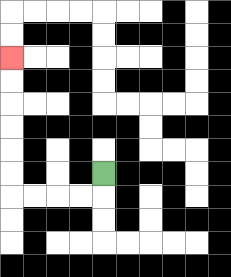{'start': '[4, 7]', 'end': '[0, 2]', 'path_directions': 'D,L,L,L,L,U,U,U,U,U,U', 'path_coordinates': '[[4, 7], [4, 8], [3, 8], [2, 8], [1, 8], [0, 8], [0, 7], [0, 6], [0, 5], [0, 4], [0, 3], [0, 2]]'}